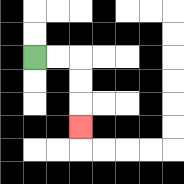{'start': '[1, 2]', 'end': '[3, 5]', 'path_directions': 'R,R,D,D,D', 'path_coordinates': '[[1, 2], [2, 2], [3, 2], [3, 3], [3, 4], [3, 5]]'}